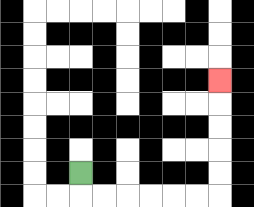{'start': '[3, 7]', 'end': '[9, 3]', 'path_directions': 'D,R,R,R,R,R,R,U,U,U,U,U', 'path_coordinates': '[[3, 7], [3, 8], [4, 8], [5, 8], [6, 8], [7, 8], [8, 8], [9, 8], [9, 7], [9, 6], [9, 5], [9, 4], [9, 3]]'}